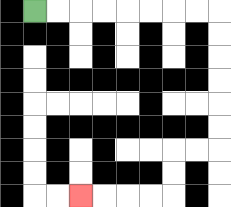{'start': '[1, 0]', 'end': '[3, 8]', 'path_directions': 'R,R,R,R,R,R,R,R,D,D,D,D,D,D,L,L,D,D,L,L,L,L', 'path_coordinates': '[[1, 0], [2, 0], [3, 0], [4, 0], [5, 0], [6, 0], [7, 0], [8, 0], [9, 0], [9, 1], [9, 2], [9, 3], [9, 4], [9, 5], [9, 6], [8, 6], [7, 6], [7, 7], [7, 8], [6, 8], [5, 8], [4, 8], [3, 8]]'}